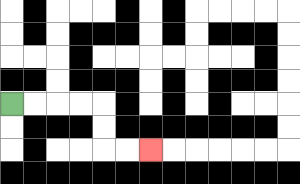{'start': '[0, 4]', 'end': '[6, 6]', 'path_directions': 'R,R,R,R,D,D,R,R', 'path_coordinates': '[[0, 4], [1, 4], [2, 4], [3, 4], [4, 4], [4, 5], [4, 6], [5, 6], [6, 6]]'}